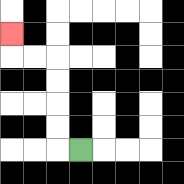{'start': '[3, 6]', 'end': '[0, 1]', 'path_directions': 'L,U,U,U,U,L,L,U', 'path_coordinates': '[[3, 6], [2, 6], [2, 5], [2, 4], [2, 3], [2, 2], [1, 2], [0, 2], [0, 1]]'}